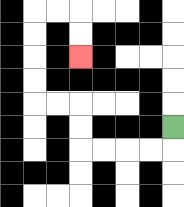{'start': '[7, 5]', 'end': '[3, 2]', 'path_directions': 'D,L,L,L,L,U,U,L,L,U,U,U,U,R,R,D,D', 'path_coordinates': '[[7, 5], [7, 6], [6, 6], [5, 6], [4, 6], [3, 6], [3, 5], [3, 4], [2, 4], [1, 4], [1, 3], [1, 2], [1, 1], [1, 0], [2, 0], [3, 0], [3, 1], [3, 2]]'}